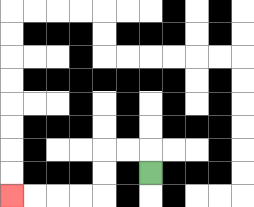{'start': '[6, 7]', 'end': '[0, 8]', 'path_directions': 'U,L,L,D,D,L,L,L,L', 'path_coordinates': '[[6, 7], [6, 6], [5, 6], [4, 6], [4, 7], [4, 8], [3, 8], [2, 8], [1, 8], [0, 8]]'}